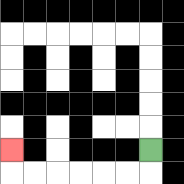{'start': '[6, 6]', 'end': '[0, 6]', 'path_directions': 'D,L,L,L,L,L,L,U', 'path_coordinates': '[[6, 6], [6, 7], [5, 7], [4, 7], [3, 7], [2, 7], [1, 7], [0, 7], [0, 6]]'}